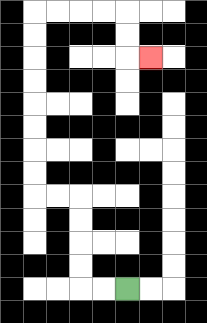{'start': '[5, 12]', 'end': '[6, 2]', 'path_directions': 'L,L,U,U,U,U,L,L,U,U,U,U,U,U,U,U,R,R,R,R,D,D,R', 'path_coordinates': '[[5, 12], [4, 12], [3, 12], [3, 11], [3, 10], [3, 9], [3, 8], [2, 8], [1, 8], [1, 7], [1, 6], [1, 5], [1, 4], [1, 3], [1, 2], [1, 1], [1, 0], [2, 0], [3, 0], [4, 0], [5, 0], [5, 1], [5, 2], [6, 2]]'}